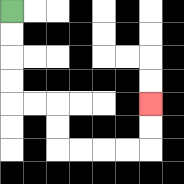{'start': '[0, 0]', 'end': '[6, 4]', 'path_directions': 'D,D,D,D,R,R,D,D,R,R,R,R,U,U', 'path_coordinates': '[[0, 0], [0, 1], [0, 2], [0, 3], [0, 4], [1, 4], [2, 4], [2, 5], [2, 6], [3, 6], [4, 6], [5, 6], [6, 6], [6, 5], [6, 4]]'}